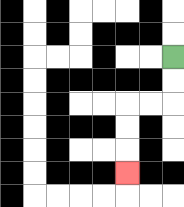{'start': '[7, 2]', 'end': '[5, 7]', 'path_directions': 'D,D,L,L,D,D,D', 'path_coordinates': '[[7, 2], [7, 3], [7, 4], [6, 4], [5, 4], [5, 5], [5, 6], [5, 7]]'}